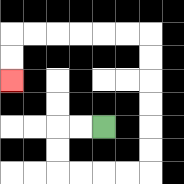{'start': '[4, 5]', 'end': '[0, 3]', 'path_directions': 'L,L,D,D,R,R,R,R,U,U,U,U,U,U,L,L,L,L,L,L,D,D', 'path_coordinates': '[[4, 5], [3, 5], [2, 5], [2, 6], [2, 7], [3, 7], [4, 7], [5, 7], [6, 7], [6, 6], [6, 5], [6, 4], [6, 3], [6, 2], [6, 1], [5, 1], [4, 1], [3, 1], [2, 1], [1, 1], [0, 1], [0, 2], [0, 3]]'}